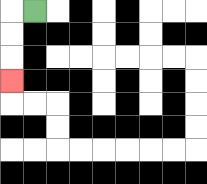{'start': '[1, 0]', 'end': '[0, 3]', 'path_directions': 'L,D,D,D', 'path_coordinates': '[[1, 0], [0, 0], [0, 1], [0, 2], [0, 3]]'}